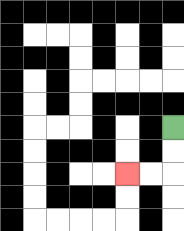{'start': '[7, 5]', 'end': '[5, 7]', 'path_directions': 'D,D,L,L', 'path_coordinates': '[[7, 5], [7, 6], [7, 7], [6, 7], [5, 7]]'}